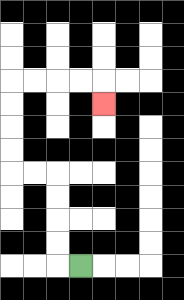{'start': '[3, 11]', 'end': '[4, 4]', 'path_directions': 'L,U,U,U,U,L,L,U,U,U,U,R,R,R,R,D', 'path_coordinates': '[[3, 11], [2, 11], [2, 10], [2, 9], [2, 8], [2, 7], [1, 7], [0, 7], [0, 6], [0, 5], [0, 4], [0, 3], [1, 3], [2, 3], [3, 3], [4, 3], [4, 4]]'}